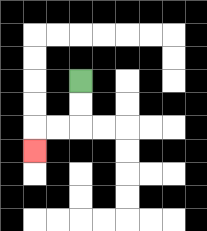{'start': '[3, 3]', 'end': '[1, 6]', 'path_directions': 'D,D,L,L,D', 'path_coordinates': '[[3, 3], [3, 4], [3, 5], [2, 5], [1, 5], [1, 6]]'}